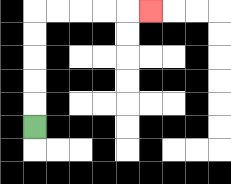{'start': '[1, 5]', 'end': '[6, 0]', 'path_directions': 'U,U,U,U,U,R,R,R,R,R', 'path_coordinates': '[[1, 5], [1, 4], [1, 3], [1, 2], [1, 1], [1, 0], [2, 0], [3, 0], [4, 0], [5, 0], [6, 0]]'}